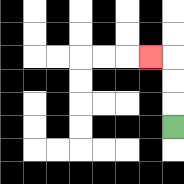{'start': '[7, 5]', 'end': '[6, 2]', 'path_directions': 'U,U,U,L', 'path_coordinates': '[[7, 5], [7, 4], [7, 3], [7, 2], [6, 2]]'}